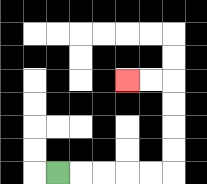{'start': '[2, 7]', 'end': '[5, 3]', 'path_directions': 'R,R,R,R,R,U,U,U,U,L,L', 'path_coordinates': '[[2, 7], [3, 7], [4, 7], [5, 7], [6, 7], [7, 7], [7, 6], [7, 5], [7, 4], [7, 3], [6, 3], [5, 3]]'}